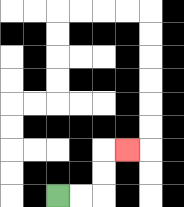{'start': '[2, 8]', 'end': '[5, 6]', 'path_directions': 'R,R,U,U,R', 'path_coordinates': '[[2, 8], [3, 8], [4, 8], [4, 7], [4, 6], [5, 6]]'}